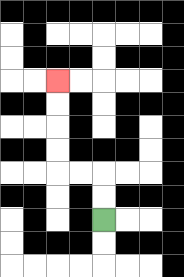{'start': '[4, 9]', 'end': '[2, 3]', 'path_directions': 'U,U,L,L,U,U,U,U', 'path_coordinates': '[[4, 9], [4, 8], [4, 7], [3, 7], [2, 7], [2, 6], [2, 5], [2, 4], [2, 3]]'}